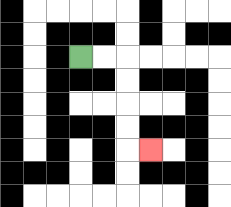{'start': '[3, 2]', 'end': '[6, 6]', 'path_directions': 'R,R,D,D,D,D,R', 'path_coordinates': '[[3, 2], [4, 2], [5, 2], [5, 3], [5, 4], [5, 5], [5, 6], [6, 6]]'}